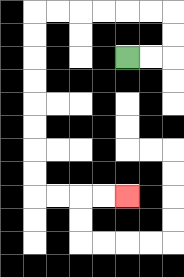{'start': '[5, 2]', 'end': '[5, 8]', 'path_directions': 'R,R,U,U,L,L,L,L,L,L,D,D,D,D,D,D,D,D,R,R,R,R', 'path_coordinates': '[[5, 2], [6, 2], [7, 2], [7, 1], [7, 0], [6, 0], [5, 0], [4, 0], [3, 0], [2, 0], [1, 0], [1, 1], [1, 2], [1, 3], [1, 4], [1, 5], [1, 6], [1, 7], [1, 8], [2, 8], [3, 8], [4, 8], [5, 8]]'}